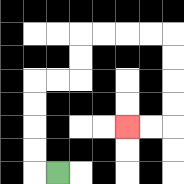{'start': '[2, 7]', 'end': '[5, 5]', 'path_directions': 'L,U,U,U,U,R,R,U,U,R,R,R,R,D,D,D,D,L,L', 'path_coordinates': '[[2, 7], [1, 7], [1, 6], [1, 5], [1, 4], [1, 3], [2, 3], [3, 3], [3, 2], [3, 1], [4, 1], [5, 1], [6, 1], [7, 1], [7, 2], [7, 3], [7, 4], [7, 5], [6, 5], [5, 5]]'}